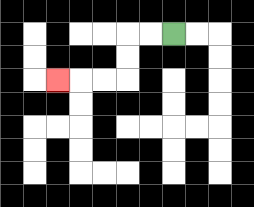{'start': '[7, 1]', 'end': '[2, 3]', 'path_directions': 'L,L,D,D,L,L,L', 'path_coordinates': '[[7, 1], [6, 1], [5, 1], [5, 2], [5, 3], [4, 3], [3, 3], [2, 3]]'}